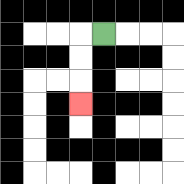{'start': '[4, 1]', 'end': '[3, 4]', 'path_directions': 'L,D,D,D', 'path_coordinates': '[[4, 1], [3, 1], [3, 2], [3, 3], [3, 4]]'}